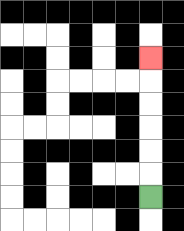{'start': '[6, 8]', 'end': '[6, 2]', 'path_directions': 'U,U,U,U,U,U', 'path_coordinates': '[[6, 8], [6, 7], [6, 6], [6, 5], [6, 4], [6, 3], [6, 2]]'}